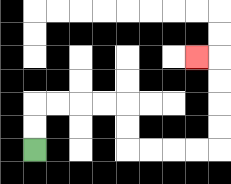{'start': '[1, 6]', 'end': '[8, 2]', 'path_directions': 'U,U,R,R,R,R,D,D,R,R,R,R,U,U,U,U,L', 'path_coordinates': '[[1, 6], [1, 5], [1, 4], [2, 4], [3, 4], [4, 4], [5, 4], [5, 5], [5, 6], [6, 6], [7, 6], [8, 6], [9, 6], [9, 5], [9, 4], [9, 3], [9, 2], [8, 2]]'}